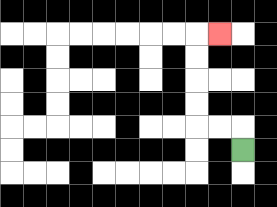{'start': '[10, 6]', 'end': '[9, 1]', 'path_directions': 'U,L,L,U,U,U,U,R', 'path_coordinates': '[[10, 6], [10, 5], [9, 5], [8, 5], [8, 4], [8, 3], [8, 2], [8, 1], [9, 1]]'}